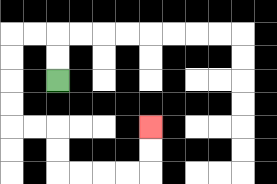{'start': '[2, 3]', 'end': '[6, 5]', 'path_directions': 'U,U,L,L,D,D,D,D,R,R,D,D,R,R,R,R,U,U', 'path_coordinates': '[[2, 3], [2, 2], [2, 1], [1, 1], [0, 1], [0, 2], [0, 3], [0, 4], [0, 5], [1, 5], [2, 5], [2, 6], [2, 7], [3, 7], [4, 7], [5, 7], [6, 7], [6, 6], [6, 5]]'}